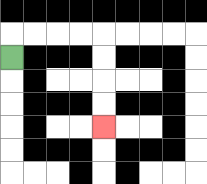{'start': '[0, 2]', 'end': '[4, 5]', 'path_directions': 'U,R,R,R,R,D,D,D,D', 'path_coordinates': '[[0, 2], [0, 1], [1, 1], [2, 1], [3, 1], [4, 1], [4, 2], [4, 3], [4, 4], [4, 5]]'}